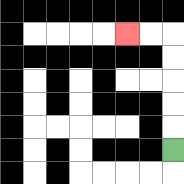{'start': '[7, 6]', 'end': '[5, 1]', 'path_directions': 'U,U,U,U,U,L,L', 'path_coordinates': '[[7, 6], [7, 5], [7, 4], [7, 3], [7, 2], [7, 1], [6, 1], [5, 1]]'}